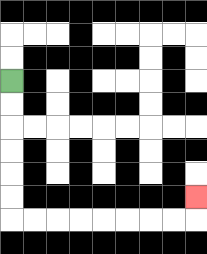{'start': '[0, 3]', 'end': '[8, 8]', 'path_directions': 'D,D,D,D,D,D,R,R,R,R,R,R,R,R,U', 'path_coordinates': '[[0, 3], [0, 4], [0, 5], [0, 6], [0, 7], [0, 8], [0, 9], [1, 9], [2, 9], [3, 9], [4, 9], [5, 9], [6, 9], [7, 9], [8, 9], [8, 8]]'}